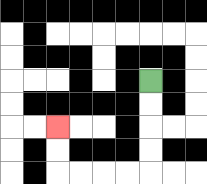{'start': '[6, 3]', 'end': '[2, 5]', 'path_directions': 'D,D,D,D,L,L,L,L,U,U', 'path_coordinates': '[[6, 3], [6, 4], [6, 5], [6, 6], [6, 7], [5, 7], [4, 7], [3, 7], [2, 7], [2, 6], [2, 5]]'}